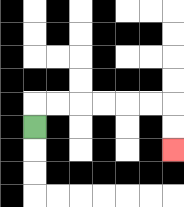{'start': '[1, 5]', 'end': '[7, 6]', 'path_directions': 'U,R,R,R,R,R,R,D,D', 'path_coordinates': '[[1, 5], [1, 4], [2, 4], [3, 4], [4, 4], [5, 4], [6, 4], [7, 4], [7, 5], [7, 6]]'}